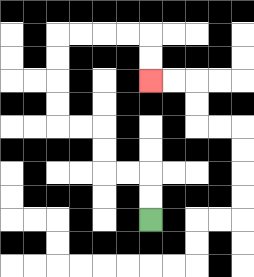{'start': '[6, 9]', 'end': '[6, 3]', 'path_directions': 'U,U,L,L,U,U,L,L,U,U,U,U,R,R,R,R,D,D', 'path_coordinates': '[[6, 9], [6, 8], [6, 7], [5, 7], [4, 7], [4, 6], [4, 5], [3, 5], [2, 5], [2, 4], [2, 3], [2, 2], [2, 1], [3, 1], [4, 1], [5, 1], [6, 1], [6, 2], [6, 3]]'}